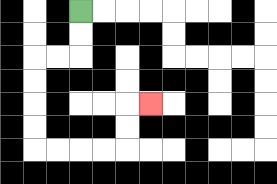{'start': '[3, 0]', 'end': '[6, 4]', 'path_directions': 'D,D,L,L,D,D,D,D,R,R,R,R,U,U,R', 'path_coordinates': '[[3, 0], [3, 1], [3, 2], [2, 2], [1, 2], [1, 3], [1, 4], [1, 5], [1, 6], [2, 6], [3, 6], [4, 6], [5, 6], [5, 5], [5, 4], [6, 4]]'}